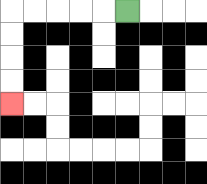{'start': '[5, 0]', 'end': '[0, 4]', 'path_directions': 'L,L,L,L,L,D,D,D,D', 'path_coordinates': '[[5, 0], [4, 0], [3, 0], [2, 0], [1, 0], [0, 0], [0, 1], [0, 2], [0, 3], [0, 4]]'}